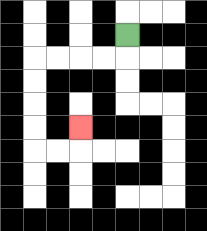{'start': '[5, 1]', 'end': '[3, 5]', 'path_directions': 'D,L,L,L,L,D,D,D,D,R,R,U', 'path_coordinates': '[[5, 1], [5, 2], [4, 2], [3, 2], [2, 2], [1, 2], [1, 3], [1, 4], [1, 5], [1, 6], [2, 6], [3, 6], [3, 5]]'}